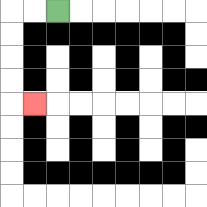{'start': '[2, 0]', 'end': '[1, 4]', 'path_directions': 'L,L,D,D,D,D,R', 'path_coordinates': '[[2, 0], [1, 0], [0, 0], [0, 1], [0, 2], [0, 3], [0, 4], [1, 4]]'}